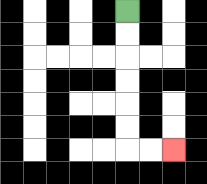{'start': '[5, 0]', 'end': '[7, 6]', 'path_directions': 'D,D,D,D,D,D,R,R', 'path_coordinates': '[[5, 0], [5, 1], [5, 2], [5, 3], [5, 4], [5, 5], [5, 6], [6, 6], [7, 6]]'}